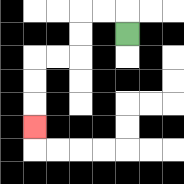{'start': '[5, 1]', 'end': '[1, 5]', 'path_directions': 'U,L,L,D,D,L,L,D,D,D', 'path_coordinates': '[[5, 1], [5, 0], [4, 0], [3, 0], [3, 1], [3, 2], [2, 2], [1, 2], [1, 3], [1, 4], [1, 5]]'}